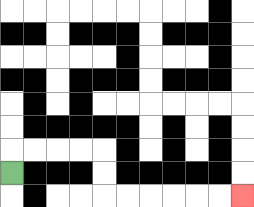{'start': '[0, 7]', 'end': '[10, 8]', 'path_directions': 'U,R,R,R,R,D,D,R,R,R,R,R,R', 'path_coordinates': '[[0, 7], [0, 6], [1, 6], [2, 6], [3, 6], [4, 6], [4, 7], [4, 8], [5, 8], [6, 8], [7, 8], [8, 8], [9, 8], [10, 8]]'}